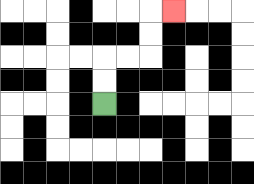{'start': '[4, 4]', 'end': '[7, 0]', 'path_directions': 'U,U,R,R,U,U,R', 'path_coordinates': '[[4, 4], [4, 3], [4, 2], [5, 2], [6, 2], [6, 1], [6, 0], [7, 0]]'}